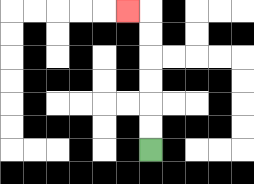{'start': '[6, 6]', 'end': '[5, 0]', 'path_directions': 'U,U,U,U,U,U,L', 'path_coordinates': '[[6, 6], [6, 5], [6, 4], [6, 3], [6, 2], [6, 1], [6, 0], [5, 0]]'}